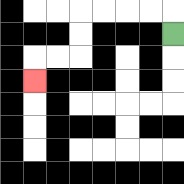{'start': '[7, 1]', 'end': '[1, 3]', 'path_directions': 'U,L,L,L,L,D,D,L,L,D', 'path_coordinates': '[[7, 1], [7, 0], [6, 0], [5, 0], [4, 0], [3, 0], [3, 1], [3, 2], [2, 2], [1, 2], [1, 3]]'}